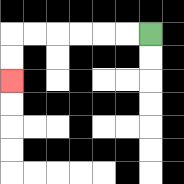{'start': '[6, 1]', 'end': '[0, 3]', 'path_directions': 'L,L,L,L,L,L,D,D', 'path_coordinates': '[[6, 1], [5, 1], [4, 1], [3, 1], [2, 1], [1, 1], [0, 1], [0, 2], [0, 3]]'}